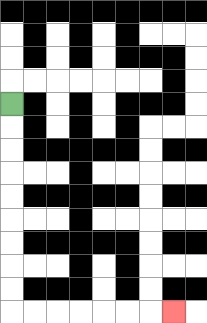{'start': '[0, 4]', 'end': '[7, 13]', 'path_directions': 'D,D,D,D,D,D,D,D,D,R,R,R,R,R,R,R', 'path_coordinates': '[[0, 4], [0, 5], [0, 6], [0, 7], [0, 8], [0, 9], [0, 10], [0, 11], [0, 12], [0, 13], [1, 13], [2, 13], [3, 13], [4, 13], [5, 13], [6, 13], [7, 13]]'}